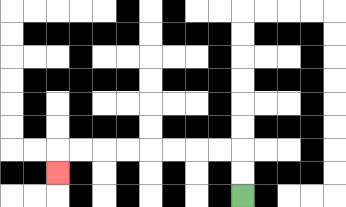{'start': '[10, 8]', 'end': '[2, 7]', 'path_directions': 'U,U,L,L,L,L,L,L,L,L,D', 'path_coordinates': '[[10, 8], [10, 7], [10, 6], [9, 6], [8, 6], [7, 6], [6, 6], [5, 6], [4, 6], [3, 6], [2, 6], [2, 7]]'}